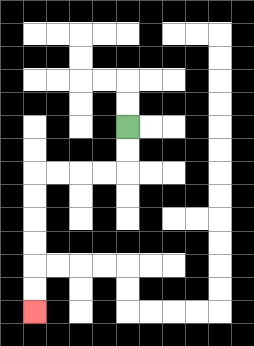{'start': '[5, 5]', 'end': '[1, 13]', 'path_directions': 'D,D,L,L,L,L,D,D,D,D,D,D', 'path_coordinates': '[[5, 5], [5, 6], [5, 7], [4, 7], [3, 7], [2, 7], [1, 7], [1, 8], [1, 9], [1, 10], [1, 11], [1, 12], [1, 13]]'}